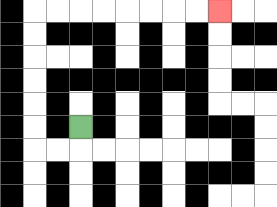{'start': '[3, 5]', 'end': '[9, 0]', 'path_directions': 'D,L,L,U,U,U,U,U,U,R,R,R,R,R,R,R,R', 'path_coordinates': '[[3, 5], [3, 6], [2, 6], [1, 6], [1, 5], [1, 4], [1, 3], [1, 2], [1, 1], [1, 0], [2, 0], [3, 0], [4, 0], [5, 0], [6, 0], [7, 0], [8, 0], [9, 0]]'}